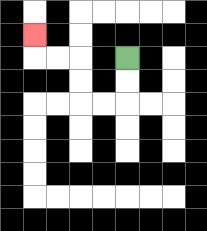{'start': '[5, 2]', 'end': '[1, 1]', 'path_directions': 'D,D,L,L,U,U,L,L,U', 'path_coordinates': '[[5, 2], [5, 3], [5, 4], [4, 4], [3, 4], [3, 3], [3, 2], [2, 2], [1, 2], [1, 1]]'}